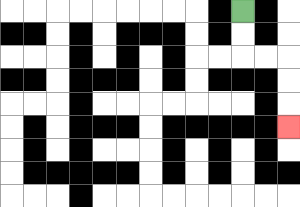{'start': '[10, 0]', 'end': '[12, 5]', 'path_directions': 'D,D,R,R,D,D,D', 'path_coordinates': '[[10, 0], [10, 1], [10, 2], [11, 2], [12, 2], [12, 3], [12, 4], [12, 5]]'}